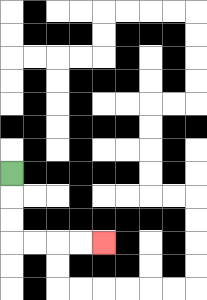{'start': '[0, 7]', 'end': '[4, 10]', 'path_directions': 'D,D,D,R,R,R,R', 'path_coordinates': '[[0, 7], [0, 8], [0, 9], [0, 10], [1, 10], [2, 10], [3, 10], [4, 10]]'}